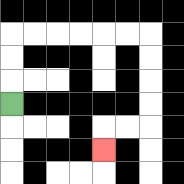{'start': '[0, 4]', 'end': '[4, 6]', 'path_directions': 'U,U,U,R,R,R,R,R,R,D,D,D,D,L,L,D', 'path_coordinates': '[[0, 4], [0, 3], [0, 2], [0, 1], [1, 1], [2, 1], [3, 1], [4, 1], [5, 1], [6, 1], [6, 2], [6, 3], [6, 4], [6, 5], [5, 5], [4, 5], [4, 6]]'}